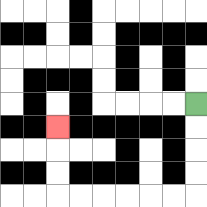{'start': '[8, 4]', 'end': '[2, 5]', 'path_directions': 'D,D,D,D,L,L,L,L,L,L,U,U,U', 'path_coordinates': '[[8, 4], [8, 5], [8, 6], [8, 7], [8, 8], [7, 8], [6, 8], [5, 8], [4, 8], [3, 8], [2, 8], [2, 7], [2, 6], [2, 5]]'}